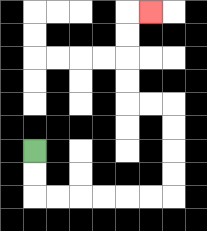{'start': '[1, 6]', 'end': '[6, 0]', 'path_directions': 'D,D,R,R,R,R,R,R,U,U,U,U,L,L,U,U,U,U,R', 'path_coordinates': '[[1, 6], [1, 7], [1, 8], [2, 8], [3, 8], [4, 8], [5, 8], [6, 8], [7, 8], [7, 7], [7, 6], [7, 5], [7, 4], [6, 4], [5, 4], [5, 3], [5, 2], [5, 1], [5, 0], [6, 0]]'}